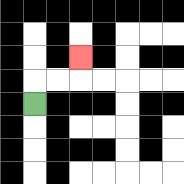{'start': '[1, 4]', 'end': '[3, 2]', 'path_directions': 'U,R,R,U', 'path_coordinates': '[[1, 4], [1, 3], [2, 3], [3, 3], [3, 2]]'}